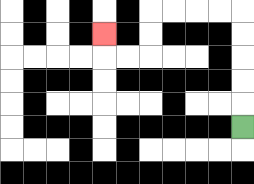{'start': '[10, 5]', 'end': '[4, 1]', 'path_directions': 'U,U,U,U,U,L,L,L,L,D,D,L,L,U', 'path_coordinates': '[[10, 5], [10, 4], [10, 3], [10, 2], [10, 1], [10, 0], [9, 0], [8, 0], [7, 0], [6, 0], [6, 1], [6, 2], [5, 2], [4, 2], [4, 1]]'}